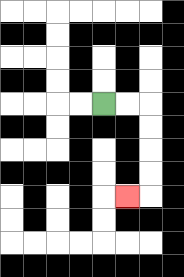{'start': '[4, 4]', 'end': '[5, 8]', 'path_directions': 'R,R,D,D,D,D,L', 'path_coordinates': '[[4, 4], [5, 4], [6, 4], [6, 5], [6, 6], [6, 7], [6, 8], [5, 8]]'}